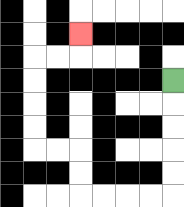{'start': '[7, 3]', 'end': '[3, 1]', 'path_directions': 'D,D,D,D,D,L,L,L,L,U,U,L,L,U,U,U,U,R,R,U', 'path_coordinates': '[[7, 3], [7, 4], [7, 5], [7, 6], [7, 7], [7, 8], [6, 8], [5, 8], [4, 8], [3, 8], [3, 7], [3, 6], [2, 6], [1, 6], [1, 5], [1, 4], [1, 3], [1, 2], [2, 2], [3, 2], [3, 1]]'}